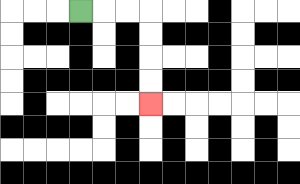{'start': '[3, 0]', 'end': '[6, 4]', 'path_directions': 'R,R,R,D,D,D,D', 'path_coordinates': '[[3, 0], [4, 0], [5, 0], [6, 0], [6, 1], [6, 2], [6, 3], [6, 4]]'}